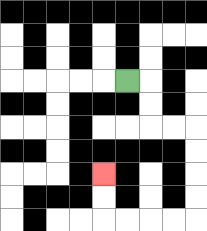{'start': '[5, 3]', 'end': '[4, 7]', 'path_directions': 'R,D,D,R,R,D,D,D,D,L,L,L,L,U,U', 'path_coordinates': '[[5, 3], [6, 3], [6, 4], [6, 5], [7, 5], [8, 5], [8, 6], [8, 7], [8, 8], [8, 9], [7, 9], [6, 9], [5, 9], [4, 9], [4, 8], [4, 7]]'}